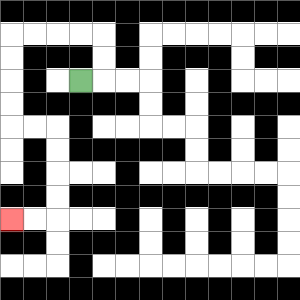{'start': '[3, 3]', 'end': '[0, 9]', 'path_directions': 'R,U,U,L,L,L,L,D,D,D,D,R,R,D,D,D,D,L,L', 'path_coordinates': '[[3, 3], [4, 3], [4, 2], [4, 1], [3, 1], [2, 1], [1, 1], [0, 1], [0, 2], [0, 3], [0, 4], [0, 5], [1, 5], [2, 5], [2, 6], [2, 7], [2, 8], [2, 9], [1, 9], [0, 9]]'}